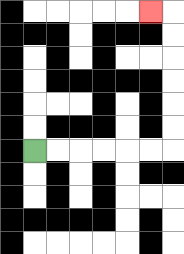{'start': '[1, 6]', 'end': '[6, 0]', 'path_directions': 'R,R,R,R,R,R,U,U,U,U,U,U,L', 'path_coordinates': '[[1, 6], [2, 6], [3, 6], [4, 6], [5, 6], [6, 6], [7, 6], [7, 5], [7, 4], [7, 3], [7, 2], [7, 1], [7, 0], [6, 0]]'}